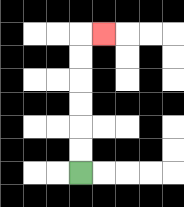{'start': '[3, 7]', 'end': '[4, 1]', 'path_directions': 'U,U,U,U,U,U,R', 'path_coordinates': '[[3, 7], [3, 6], [3, 5], [3, 4], [3, 3], [3, 2], [3, 1], [4, 1]]'}